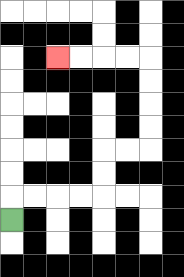{'start': '[0, 9]', 'end': '[2, 2]', 'path_directions': 'U,R,R,R,R,U,U,R,R,U,U,U,U,L,L,L,L', 'path_coordinates': '[[0, 9], [0, 8], [1, 8], [2, 8], [3, 8], [4, 8], [4, 7], [4, 6], [5, 6], [6, 6], [6, 5], [6, 4], [6, 3], [6, 2], [5, 2], [4, 2], [3, 2], [2, 2]]'}